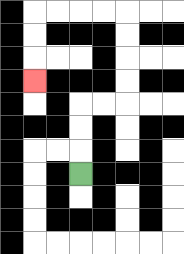{'start': '[3, 7]', 'end': '[1, 3]', 'path_directions': 'U,U,U,R,R,U,U,U,U,L,L,L,L,D,D,D', 'path_coordinates': '[[3, 7], [3, 6], [3, 5], [3, 4], [4, 4], [5, 4], [5, 3], [5, 2], [5, 1], [5, 0], [4, 0], [3, 0], [2, 0], [1, 0], [1, 1], [1, 2], [1, 3]]'}